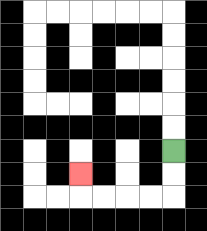{'start': '[7, 6]', 'end': '[3, 7]', 'path_directions': 'D,D,L,L,L,L,U', 'path_coordinates': '[[7, 6], [7, 7], [7, 8], [6, 8], [5, 8], [4, 8], [3, 8], [3, 7]]'}